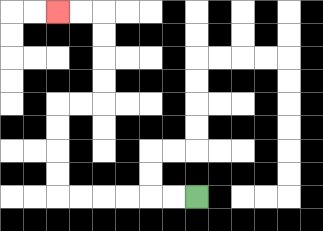{'start': '[8, 8]', 'end': '[2, 0]', 'path_directions': 'L,L,L,L,L,L,U,U,U,U,R,R,U,U,U,U,L,L', 'path_coordinates': '[[8, 8], [7, 8], [6, 8], [5, 8], [4, 8], [3, 8], [2, 8], [2, 7], [2, 6], [2, 5], [2, 4], [3, 4], [4, 4], [4, 3], [4, 2], [4, 1], [4, 0], [3, 0], [2, 0]]'}